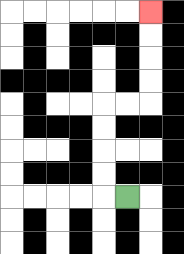{'start': '[5, 8]', 'end': '[6, 0]', 'path_directions': 'L,U,U,U,U,R,R,U,U,U,U', 'path_coordinates': '[[5, 8], [4, 8], [4, 7], [4, 6], [4, 5], [4, 4], [5, 4], [6, 4], [6, 3], [6, 2], [6, 1], [6, 0]]'}